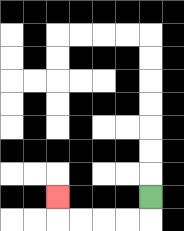{'start': '[6, 8]', 'end': '[2, 8]', 'path_directions': 'D,L,L,L,L,U', 'path_coordinates': '[[6, 8], [6, 9], [5, 9], [4, 9], [3, 9], [2, 9], [2, 8]]'}